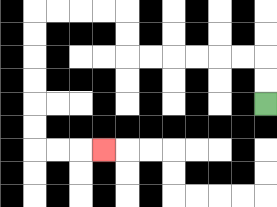{'start': '[11, 4]', 'end': '[4, 6]', 'path_directions': 'U,U,L,L,L,L,L,L,U,U,L,L,L,L,D,D,D,D,D,D,R,R,R', 'path_coordinates': '[[11, 4], [11, 3], [11, 2], [10, 2], [9, 2], [8, 2], [7, 2], [6, 2], [5, 2], [5, 1], [5, 0], [4, 0], [3, 0], [2, 0], [1, 0], [1, 1], [1, 2], [1, 3], [1, 4], [1, 5], [1, 6], [2, 6], [3, 6], [4, 6]]'}